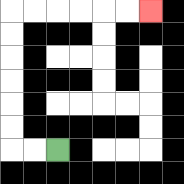{'start': '[2, 6]', 'end': '[6, 0]', 'path_directions': 'L,L,U,U,U,U,U,U,R,R,R,R,R,R', 'path_coordinates': '[[2, 6], [1, 6], [0, 6], [0, 5], [0, 4], [0, 3], [0, 2], [0, 1], [0, 0], [1, 0], [2, 0], [3, 0], [4, 0], [5, 0], [6, 0]]'}